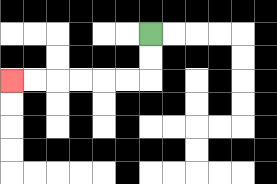{'start': '[6, 1]', 'end': '[0, 3]', 'path_directions': 'D,D,L,L,L,L,L,L', 'path_coordinates': '[[6, 1], [6, 2], [6, 3], [5, 3], [4, 3], [3, 3], [2, 3], [1, 3], [0, 3]]'}